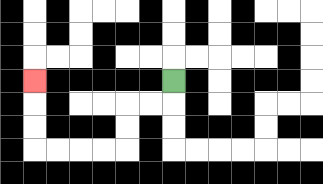{'start': '[7, 3]', 'end': '[1, 3]', 'path_directions': 'D,L,L,D,D,L,L,L,L,U,U,U', 'path_coordinates': '[[7, 3], [7, 4], [6, 4], [5, 4], [5, 5], [5, 6], [4, 6], [3, 6], [2, 6], [1, 6], [1, 5], [1, 4], [1, 3]]'}